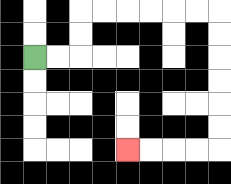{'start': '[1, 2]', 'end': '[5, 6]', 'path_directions': 'R,R,U,U,R,R,R,R,R,R,D,D,D,D,D,D,L,L,L,L', 'path_coordinates': '[[1, 2], [2, 2], [3, 2], [3, 1], [3, 0], [4, 0], [5, 0], [6, 0], [7, 0], [8, 0], [9, 0], [9, 1], [9, 2], [9, 3], [9, 4], [9, 5], [9, 6], [8, 6], [7, 6], [6, 6], [5, 6]]'}